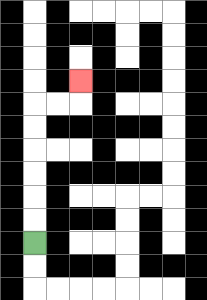{'start': '[1, 10]', 'end': '[3, 3]', 'path_directions': 'U,U,U,U,U,U,R,R,U', 'path_coordinates': '[[1, 10], [1, 9], [1, 8], [1, 7], [1, 6], [1, 5], [1, 4], [2, 4], [3, 4], [3, 3]]'}